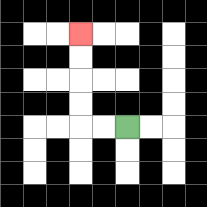{'start': '[5, 5]', 'end': '[3, 1]', 'path_directions': 'L,L,U,U,U,U', 'path_coordinates': '[[5, 5], [4, 5], [3, 5], [3, 4], [3, 3], [3, 2], [3, 1]]'}